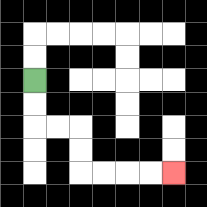{'start': '[1, 3]', 'end': '[7, 7]', 'path_directions': 'D,D,R,R,D,D,R,R,R,R', 'path_coordinates': '[[1, 3], [1, 4], [1, 5], [2, 5], [3, 5], [3, 6], [3, 7], [4, 7], [5, 7], [6, 7], [7, 7]]'}